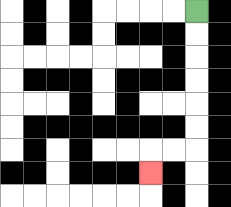{'start': '[8, 0]', 'end': '[6, 7]', 'path_directions': 'D,D,D,D,D,D,L,L,D', 'path_coordinates': '[[8, 0], [8, 1], [8, 2], [8, 3], [8, 4], [8, 5], [8, 6], [7, 6], [6, 6], [6, 7]]'}